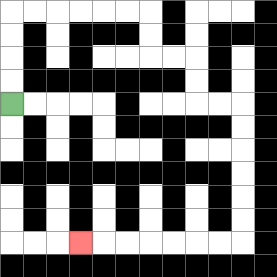{'start': '[0, 4]', 'end': '[3, 10]', 'path_directions': 'U,U,U,U,R,R,R,R,R,R,D,D,R,R,D,D,R,R,D,D,D,D,D,D,L,L,L,L,L,L,L', 'path_coordinates': '[[0, 4], [0, 3], [0, 2], [0, 1], [0, 0], [1, 0], [2, 0], [3, 0], [4, 0], [5, 0], [6, 0], [6, 1], [6, 2], [7, 2], [8, 2], [8, 3], [8, 4], [9, 4], [10, 4], [10, 5], [10, 6], [10, 7], [10, 8], [10, 9], [10, 10], [9, 10], [8, 10], [7, 10], [6, 10], [5, 10], [4, 10], [3, 10]]'}